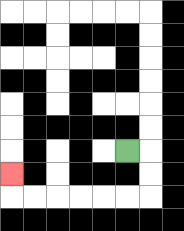{'start': '[5, 6]', 'end': '[0, 7]', 'path_directions': 'R,D,D,L,L,L,L,L,L,U', 'path_coordinates': '[[5, 6], [6, 6], [6, 7], [6, 8], [5, 8], [4, 8], [3, 8], [2, 8], [1, 8], [0, 8], [0, 7]]'}